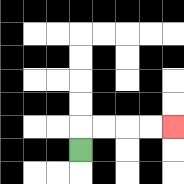{'start': '[3, 6]', 'end': '[7, 5]', 'path_directions': 'U,R,R,R,R', 'path_coordinates': '[[3, 6], [3, 5], [4, 5], [5, 5], [6, 5], [7, 5]]'}